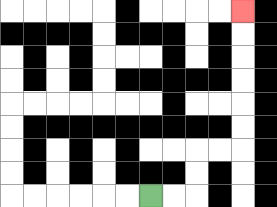{'start': '[6, 8]', 'end': '[10, 0]', 'path_directions': 'R,R,U,U,R,R,U,U,U,U,U,U', 'path_coordinates': '[[6, 8], [7, 8], [8, 8], [8, 7], [8, 6], [9, 6], [10, 6], [10, 5], [10, 4], [10, 3], [10, 2], [10, 1], [10, 0]]'}